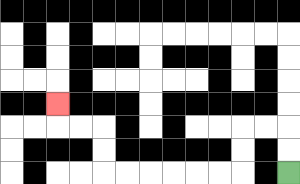{'start': '[12, 7]', 'end': '[2, 4]', 'path_directions': 'U,U,L,L,D,D,L,L,L,L,L,L,U,U,L,L,U', 'path_coordinates': '[[12, 7], [12, 6], [12, 5], [11, 5], [10, 5], [10, 6], [10, 7], [9, 7], [8, 7], [7, 7], [6, 7], [5, 7], [4, 7], [4, 6], [4, 5], [3, 5], [2, 5], [2, 4]]'}